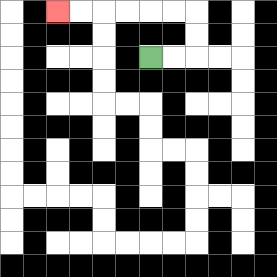{'start': '[6, 2]', 'end': '[2, 0]', 'path_directions': 'R,R,U,U,L,L,L,L,L,L', 'path_coordinates': '[[6, 2], [7, 2], [8, 2], [8, 1], [8, 0], [7, 0], [6, 0], [5, 0], [4, 0], [3, 0], [2, 0]]'}